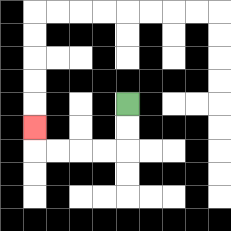{'start': '[5, 4]', 'end': '[1, 5]', 'path_directions': 'D,D,L,L,L,L,U', 'path_coordinates': '[[5, 4], [5, 5], [5, 6], [4, 6], [3, 6], [2, 6], [1, 6], [1, 5]]'}